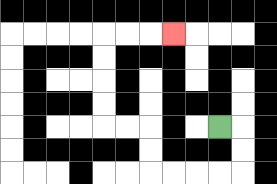{'start': '[9, 5]', 'end': '[7, 1]', 'path_directions': 'R,D,D,L,L,L,L,U,U,L,L,U,U,U,U,R,R,R', 'path_coordinates': '[[9, 5], [10, 5], [10, 6], [10, 7], [9, 7], [8, 7], [7, 7], [6, 7], [6, 6], [6, 5], [5, 5], [4, 5], [4, 4], [4, 3], [4, 2], [4, 1], [5, 1], [6, 1], [7, 1]]'}